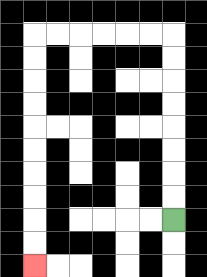{'start': '[7, 9]', 'end': '[1, 11]', 'path_directions': 'U,U,U,U,U,U,U,U,L,L,L,L,L,L,D,D,D,D,D,D,D,D,D,D', 'path_coordinates': '[[7, 9], [7, 8], [7, 7], [7, 6], [7, 5], [7, 4], [7, 3], [7, 2], [7, 1], [6, 1], [5, 1], [4, 1], [3, 1], [2, 1], [1, 1], [1, 2], [1, 3], [1, 4], [1, 5], [1, 6], [1, 7], [1, 8], [1, 9], [1, 10], [1, 11]]'}